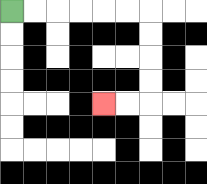{'start': '[0, 0]', 'end': '[4, 4]', 'path_directions': 'R,R,R,R,R,R,D,D,D,D,L,L', 'path_coordinates': '[[0, 0], [1, 0], [2, 0], [3, 0], [4, 0], [5, 0], [6, 0], [6, 1], [6, 2], [6, 3], [6, 4], [5, 4], [4, 4]]'}